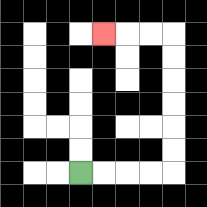{'start': '[3, 7]', 'end': '[4, 1]', 'path_directions': 'R,R,R,R,U,U,U,U,U,U,L,L,L', 'path_coordinates': '[[3, 7], [4, 7], [5, 7], [6, 7], [7, 7], [7, 6], [7, 5], [7, 4], [7, 3], [7, 2], [7, 1], [6, 1], [5, 1], [4, 1]]'}